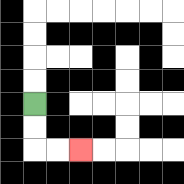{'start': '[1, 4]', 'end': '[3, 6]', 'path_directions': 'D,D,R,R', 'path_coordinates': '[[1, 4], [1, 5], [1, 6], [2, 6], [3, 6]]'}